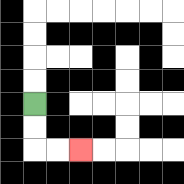{'start': '[1, 4]', 'end': '[3, 6]', 'path_directions': 'D,D,R,R', 'path_coordinates': '[[1, 4], [1, 5], [1, 6], [2, 6], [3, 6]]'}